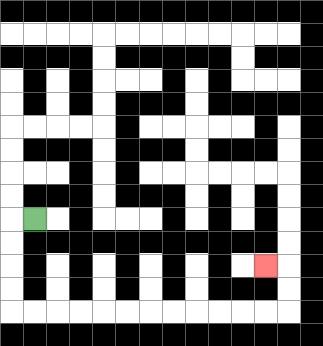{'start': '[1, 9]', 'end': '[11, 11]', 'path_directions': 'L,D,D,D,D,R,R,R,R,R,R,R,R,R,R,R,R,U,U,L', 'path_coordinates': '[[1, 9], [0, 9], [0, 10], [0, 11], [0, 12], [0, 13], [1, 13], [2, 13], [3, 13], [4, 13], [5, 13], [6, 13], [7, 13], [8, 13], [9, 13], [10, 13], [11, 13], [12, 13], [12, 12], [12, 11], [11, 11]]'}